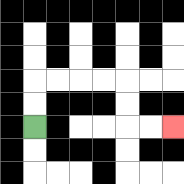{'start': '[1, 5]', 'end': '[7, 5]', 'path_directions': 'U,U,R,R,R,R,D,D,R,R', 'path_coordinates': '[[1, 5], [1, 4], [1, 3], [2, 3], [3, 3], [4, 3], [5, 3], [5, 4], [5, 5], [6, 5], [7, 5]]'}